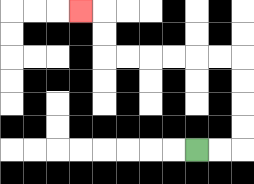{'start': '[8, 6]', 'end': '[3, 0]', 'path_directions': 'R,R,U,U,U,U,L,L,L,L,L,L,U,U,L', 'path_coordinates': '[[8, 6], [9, 6], [10, 6], [10, 5], [10, 4], [10, 3], [10, 2], [9, 2], [8, 2], [7, 2], [6, 2], [5, 2], [4, 2], [4, 1], [4, 0], [3, 0]]'}